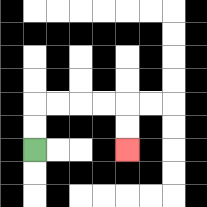{'start': '[1, 6]', 'end': '[5, 6]', 'path_directions': 'U,U,R,R,R,R,D,D', 'path_coordinates': '[[1, 6], [1, 5], [1, 4], [2, 4], [3, 4], [4, 4], [5, 4], [5, 5], [5, 6]]'}